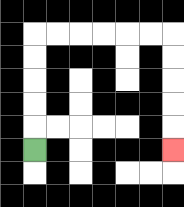{'start': '[1, 6]', 'end': '[7, 6]', 'path_directions': 'U,U,U,U,U,R,R,R,R,R,R,D,D,D,D,D', 'path_coordinates': '[[1, 6], [1, 5], [1, 4], [1, 3], [1, 2], [1, 1], [2, 1], [3, 1], [4, 1], [5, 1], [6, 1], [7, 1], [7, 2], [7, 3], [7, 4], [7, 5], [7, 6]]'}